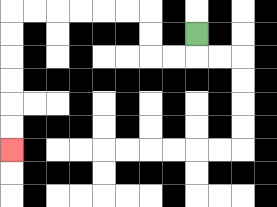{'start': '[8, 1]', 'end': '[0, 6]', 'path_directions': 'D,L,L,U,U,L,L,L,L,L,L,D,D,D,D,D,D', 'path_coordinates': '[[8, 1], [8, 2], [7, 2], [6, 2], [6, 1], [6, 0], [5, 0], [4, 0], [3, 0], [2, 0], [1, 0], [0, 0], [0, 1], [0, 2], [0, 3], [0, 4], [0, 5], [0, 6]]'}